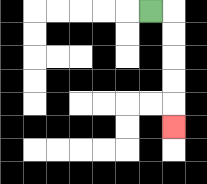{'start': '[6, 0]', 'end': '[7, 5]', 'path_directions': 'R,D,D,D,D,D', 'path_coordinates': '[[6, 0], [7, 0], [7, 1], [7, 2], [7, 3], [7, 4], [7, 5]]'}